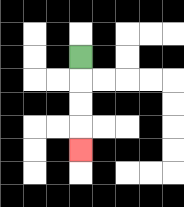{'start': '[3, 2]', 'end': '[3, 6]', 'path_directions': 'D,D,D,D', 'path_coordinates': '[[3, 2], [3, 3], [3, 4], [3, 5], [3, 6]]'}